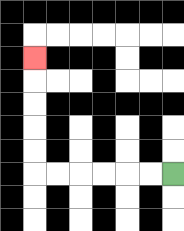{'start': '[7, 7]', 'end': '[1, 2]', 'path_directions': 'L,L,L,L,L,L,U,U,U,U,U', 'path_coordinates': '[[7, 7], [6, 7], [5, 7], [4, 7], [3, 7], [2, 7], [1, 7], [1, 6], [1, 5], [1, 4], [1, 3], [1, 2]]'}